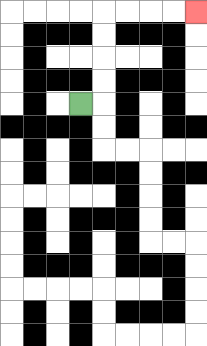{'start': '[3, 4]', 'end': '[8, 0]', 'path_directions': 'R,U,U,U,U,R,R,R,R', 'path_coordinates': '[[3, 4], [4, 4], [4, 3], [4, 2], [4, 1], [4, 0], [5, 0], [6, 0], [7, 0], [8, 0]]'}